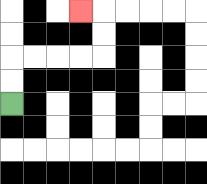{'start': '[0, 4]', 'end': '[3, 0]', 'path_directions': 'U,U,R,R,R,R,U,U,L', 'path_coordinates': '[[0, 4], [0, 3], [0, 2], [1, 2], [2, 2], [3, 2], [4, 2], [4, 1], [4, 0], [3, 0]]'}